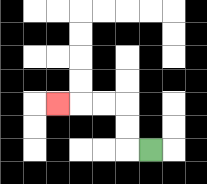{'start': '[6, 6]', 'end': '[2, 4]', 'path_directions': 'L,U,U,L,L,L', 'path_coordinates': '[[6, 6], [5, 6], [5, 5], [5, 4], [4, 4], [3, 4], [2, 4]]'}